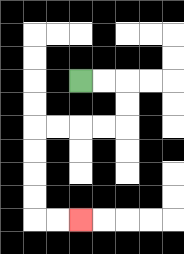{'start': '[3, 3]', 'end': '[3, 9]', 'path_directions': 'R,R,D,D,L,L,L,L,D,D,D,D,R,R', 'path_coordinates': '[[3, 3], [4, 3], [5, 3], [5, 4], [5, 5], [4, 5], [3, 5], [2, 5], [1, 5], [1, 6], [1, 7], [1, 8], [1, 9], [2, 9], [3, 9]]'}